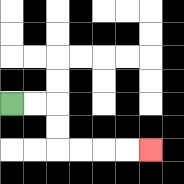{'start': '[0, 4]', 'end': '[6, 6]', 'path_directions': 'R,R,D,D,R,R,R,R', 'path_coordinates': '[[0, 4], [1, 4], [2, 4], [2, 5], [2, 6], [3, 6], [4, 6], [5, 6], [6, 6]]'}